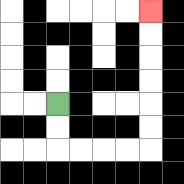{'start': '[2, 4]', 'end': '[6, 0]', 'path_directions': 'D,D,R,R,R,R,U,U,U,U,U,U', 'path_coordinates': '[[2, 4], [2, 5], [2, 6], [3, 6], [4, 6], [5, 6], [6, 6], [6, 5], [6, 4], [6, 3], [6, 2], [6, 1], [6, 0]]'}